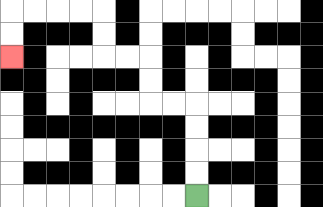{'start': '[8, 8]', 'end': '[0, 2]', 'path_directions': 'U,U,U,U,L,L,U,U,L,L,U,U,L,L,L,L,D,D', 'path_coordinates': '[[8, 8], [8, 7], [8, 6], [8, 5], [8, 4], [7, 4], [6, 4], [6, 3], [6, 2], [5, 2], [4, 2], [4, 1], [4, 0], [3, 0], [2, 0], [1, 0], [0, 0], [0, 1], [0, 2]]'}